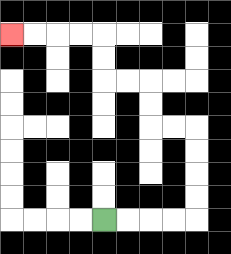{'start': '[4, 9]', 'end': '[0, 1]', 'path_directions': 'R,R,R,R,U,U,U,U,L,L,U,U,L,L,U,U,L,L,L,L', 'path_coordinates': '[[4, 9], [5, 9], [6, 9], [7, 9], [8, 9], [8, 8], [8, 7], [8, 6], [8, 5], [7, 5], [6, 5], [6, 4], [6, 3], [5, 3], [4, 3], [4, 2], [4, 1], [3, 1], [2, 1], [1, 1], [0, 1]]'}